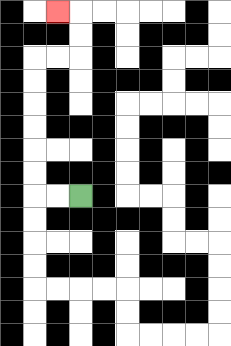{'start': '[3, 8]', 'end': '[2, 0]', 'path_directions': 'L,L,U,U,U,U,U,U,R,R,U,U,L', 'path_coordinates': '[[3, 8], [2, 8], [1, 8], [1, 7], [1, 6], [1, 5], [1, 4], [1, 3], [1, 2], [2, 2], [3, 2], [3, 1], [3, 0], [2, 0]]'}